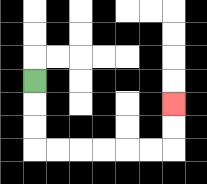{'start': '[1, 3]', 'end': '[7, 4]', 'path_directions': 'D,D,D,R,R,R,R,R,R,U,U', 'path_coordinates': '[[1, 3], [1, 4], [1, 5], [1, 6], [2, 6], [3, 6], [4, 6], [5, 6], [6, 6], [7, 6], [7, 5], [7, 4]]'}